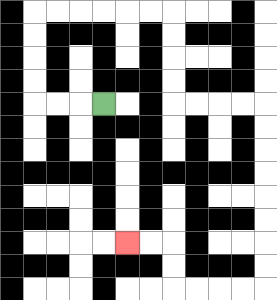{'start': '[4, 4]', 'end': '[5, 10]', 'path_directions': 'L,L,L,U,U,U,U,R,R,R,R,R,R,D,D,D,D,R,R,R,R,D,D,D,D,D,D,D,D,L,L,L,L,U,U,L,L', 'path_coordinates': '[[4, 4], [3, 4], [2, 4], [1, 4], [1, 3], [1, 2], [1, 1], [1, 0], [2, 0], [3, 0], [4, 0], [5, 0], [6, 0], [7, 0], [7, 1], [7, 2], [7, 3], [7, 4], [8, 4], [9, 4], [10, 4], [11, 4], [11, 5], [11, 6], [11, 7], [11, 8], [11, 9], [11, 10], [11, 11], [11, 12], [10, 12], [9, 12], [8, 12], [7, 12], [7, 11], [7, 10], [6, 10], [5, 10]]'}